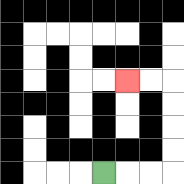{'start': '[4, 7]', 'end': '[5, 3]', 'path_directions': 'R,R,R,U,U,U,U,L,L', 'path_coordinates': '[[4, 7], [5, 7], [6, 7], [7, 7], [7, 6], [7, 5], [7, 4], [7, 3], [6, 3], [5, 3]]'}